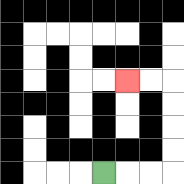{'start': '[4, 7]', 'end': '[5, 3]', 'path_directions': 'R,R,R,U,U,U,U,L,L', 'path_coordinates': '[[4, 7], [5, 7], [6, 7], [7, 7], [7, 6], [7, 5], [7, 4], [7, 3], [6, 3], [5, 3]]'}